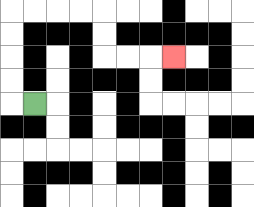{'start': '[1, 4]', 'end': '[7, 2]', 'path_directions': 'L,U,U,U,U,R,R,R,R,D,D,R,R,R', 'path_coordinates': '[[1, 4], [0, 4], [0, 3], [0, 2], [0, 1], [0, 0], [1, 0], [2, 0], [3, 0], [4, 0], [4, 1], [4, 2], [5, 2], [6, 2], [7, 2]]'}